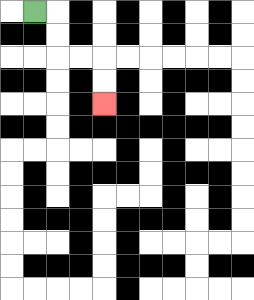{'start': '[1, 0]', 'end': '[4, 4]', 'path_directions': 'R,D,D,R,R,D,D', 'path_coordinates': '[[1, 0], [2, 0], [2, 1], [2, 2], [3, 2], [4, 2], [4, 3], [4, 4]]'}